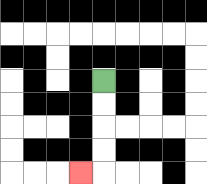{'start': '[4, 3]', 'end': '[3, 7]', 'path_directions': 'D,D,D,D,L', 'path_coordinates': '[[4, 3], [4, 4], [4, 5], [4, 6], [4, 7], [3, 7]]'}